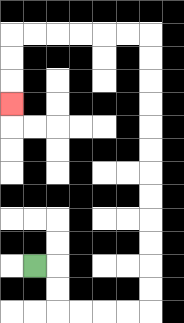{'start': '[1, 11]', 'end': '[0, 4]', 'path_directions': 'R,D,D,R,R,R,R,U,U,U,U,U,U,U,U,U,U,U,U,L,L,L,L,L,L,D,D,D', 'path_coordinates': '[[1, 11], [2, 11], [2, 12], [2, 13], [3, 13], [4, 13], [5, 13], [6, 13], [6, 12], [6, 11], [6, 10], [6, 9], [6, 8], [6, 7], [6, 6], [6, 5], [6, 4], [6, 3], [6, 2], [6, 1], [5, 1], [4, 1], [3, 1], [2, 1], [1, 1], [0, 1], [0, 2], [0, 3], [0, 4]]'}